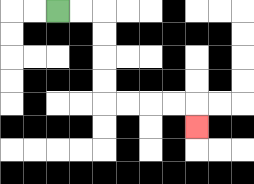{'start': '[2, 0]', 'end': '[8, 5]', 'path_directions': 'R,R,D,D,D,D,R,R,R,R,D', 'path_coordinates': '[[2, 0], [3, 0], [4, 0], [4, 1], [4, 2], [4, 3], [4, 4], [5, 4], [6, 4], [7, 4], [8, 4], [8, 5]]'}